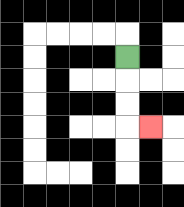{'start': '[5, 2]', 'end': '[6, 5]', 'path_directions': 'D,D,D,R', 'path_coordinates': '[[5, 2], [5, 3], [5, 4], [5, 5], [6, 5]]'}